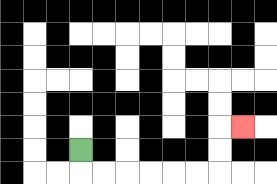{'start': '[3, 6]', 'end': '[10, 5]', 'path_directions': 'D,R,R,R,R,R,R,U,U,R', 'path_coordinates': '[[3, 6], [3, 7], [4, 7], [5, 7], [6, 7], [7, 7], [8, 7], [9, 7], [9, 6], [9, 5], [10, 5]]'}